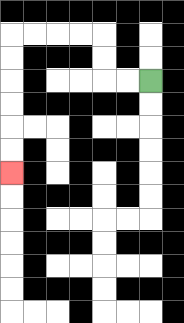{'start': '[6, 3]', 'end': '[0, 7]', 'path_directions': 'L,L,U,U,L,L,L,L,D,D,D,D,D,D', 'path_coordinates': '[[6, 3], [5, 3], [4, 3], [4, 2], [4, 1], [3, 1], [2, 1], [1, 1], [0, 1], [0, 2], [0, 3], [0, 4], [0, 5], [0, 6], [0, 7]]'}